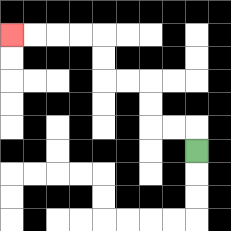{'start': '[8, 6]', 'end': '[0, 1]', 'path_directions': 'U,L,L,U,U,L,L,U,U,L,L,L,L', 'path_coordinates': '[[8, 6], [8, 5], [7, 5], [6, 5], [6, 4], [6, 3], [5, 3], [4, 3], [4, 2], [4, 1], [3, 1], [2, 1], [1, 1], [0, 1]]'}